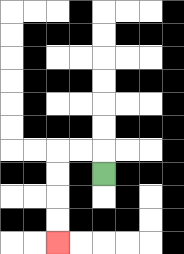{'start': '[4, 7]', 'end': '[2, 10]', 'path_directions': 'U,L,L,D,D,D,D', 'path_coordinates': '[[4, 7], [4, 6], [3, 6], [2, 6], [2, 7], [2, 8], [2, 9], [2, 10]]'}